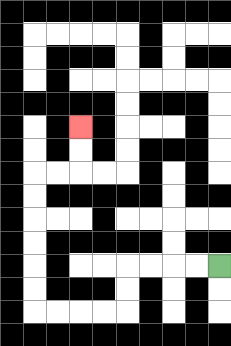{'start': '[9, 11]', 'end': '[3, 5]', 'path_directions': 'L,L,L,L,D,D,L,L,L,L,U,U,U,U,U,U,R,R,U,U', 'path_coordinates': '[[9, 11], [8, 11], [7, 11], [6, 11], [5, 11], [5, 12], [5, 13], [4, 13], [3, 13], [2, 13], [1, 13], [1, 12], [1, 11], [1, 10], [1, 9], [1, 8], [1, 7], [2, 7], [3, 7], [3, 6], [3, 5]]'}